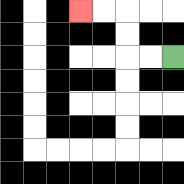{'start': '[7, 2]', 'end': '[3, 0]', 'path_directions': 'L,L,U,U,L,L', 'path_coordinates': '[[7, 2], [6, 2], [5, 2], [5, 1], [5, 0], [4, 0], [3, 0]]'}